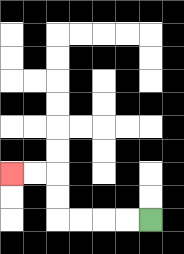{'start': '[6, 9]', 'end': '[0, 7]', 'path_directions': 'L,L,L,L,U,U,L,L', 'path_coordinates': '[[6, 9], [5, 9], [4, 9], [3, 9], [2, 9], [2, 8], [2, 7], [1, 7], [0, 7]]'}